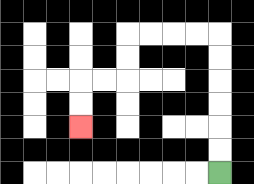{'start': '[9, 7]', 'end': '[3, 5]', 'path_directions': 'U,U,U,U,U,U,L,L,L,L,D,D,L,L,D,D', 'path_coordinates': '[[9, 7], [9, 6], [9, 5], [9, 4], [9, 3], [9, 2], [9, 1], [8, 1], [7, 1], [6, 1], [5, 1], [5, 2], [5, 3], [4, 3], [3, 3], [3, 4], [3, 5]]'}